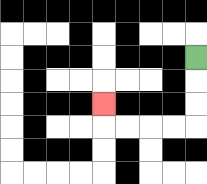{'start': '[8, 2]', 'end': '[4, 4]', 'path_directions': 'D,D,D,L,L,L,L,U', 'path_coordinates': '[[8, 2], [8, 3], [8, 4], [8, 5], [7, 5], [6, 5], [5, 5], [4, 5], [4, 4]]'}